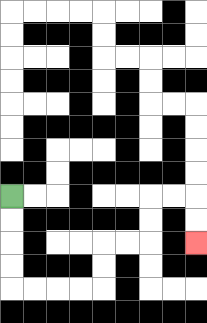{'start': '[0, 8]', 'end': '[8, 10]', 'path_directions': 'D,D,D,D,R,R,R,R,U,U,R,R,U,U,R,R,D,D', 'path_coordinates': '[[0, 8], [0, 9], [0, 10], [0, 11], [0, 12], [1, 12], [2, 12], [3, 12], [4, 12], [4, 11], [4, 10], [5, 10], [6, 10], [6, 9], [6, 8], [7, 8], [8, 8], [8, 9], [8, 10]]'}